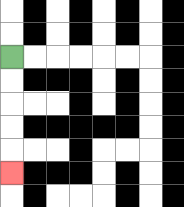{'start': '[0, 2]', 'end': '[0, 7]', 'path_directions': 'D,D,D,D,D', 'path_coordinates': '[[0, 2], [0, 3], [0, 4], [0, 5], [0, 6], [0, 7]]'}